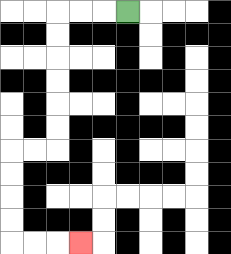{'start': '[5, 0]', 'end': '[3, 10]', 'path_directions': 'L,L,L,D,D,D,D,D,D,L,L,D,D,D,D,R,R,R', 'path_coordinates': '[[5, 0], [4, 0], [3, 0], [2, 0], [2, 1], [2, 2], [2, 3], [2, 4], [2, 5], [2, 6], [1, 6], [0, 6], [0, 7], [0, 8], [0, 9], [0, 10], [1, 10], [2, 10], [3, 10]]'}